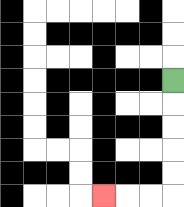{'start': '[7, 3]', 'end': '[4, 8]', 'path_directions': 'D,D,D,D,D,L,L,L', 'path_coordinates': '[[7, 3], [7, 4], [7, 5], [7, 6], [7, 7], [7, 8], [6, 8], [5, 8], [4, 8]]'}